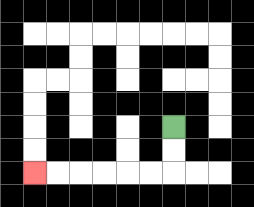{'start': '[7, 5]', 'end': '[1, 7]', 'path_directions': 'D,D,L,L,L,L,L,L', 'path_coordinates': '[[7, 5], [7, 6], [7, 7], [6, 7], [5, 7], [4, 7], [3, 7], [2, 7], [1, 7]]'}